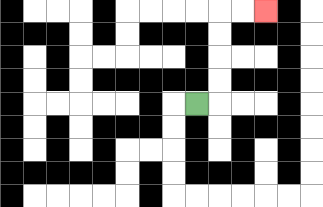{'start': '[8, 4]', 'end': '[11, 0]', 'path_directions': 'R,U,U,U,U,R,R', 'path_coordinates': '[[8, 4], [9, 4], [9, 3], [9, 2], [9, 1], [9, 0], [10, 0], [11, 0]]'}